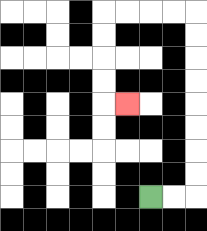{'start': '[6, 8]', 'end': '[5, 4]', 'path_directions': 'R,R,U,U,U,U,U,U,U,U,L,L,L,L,D,D,D,D,R', 'path_coordinates': '[[6, 8], [7, 8], [8, 8], [8, 7], [8, 6], [8, 5], [8, 4], [8, 3], [8, 2], [8, 1], [8, 0], [7, 0], [6, 0], [5, 0], [4, 0], [4, 1], [4, 2], [4, 3], [4, 4], [5, 4]]'}